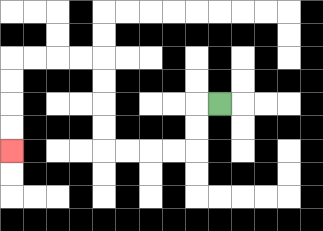{'start': '[9, 4]', 'end': '[0, 6]', 'path_directions': 'L,D,D,L,L,L,L,U,U,U,U,L,L,L,L,D,D,D,D', 'path_coordinates': '[[9, 4], [8, 4], [8, 5], [8, 6], [7, 6], [6, 6], [5, 6], [4, 6], [4, 5], [4, 4], [4, 3], [4, 2], [3, 2], [2, 2], [1, 2], [0, 2], [0, 3], [0, 4], [0, 5], [0, 6]]'}